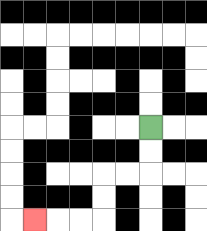{'start': '[6, 5]', 'end': '[1, 9]', 'path_directions': 'D,D,L,L,D,D,L,L,L', 'path_coordinates': '[[6, 5], [6, 6], [6, 7], [5, 7], [4, 7], [4, 8], [4, 9], [3, 9], [2, 9], [1, 9]]'}